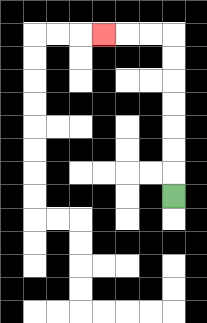{'start': '[7, 8]', 'end': '[4, 1]', 'path_directions': 'U,U,U,U,U,U,U,L,L,L', 'path_coordinates': '[[7, 8], [7, 7], [7, 6], [7, 5], [7, 4], [7, 3], [7, 2], [7, 1], [6, 1], [5, 1], [4, 1]]'}